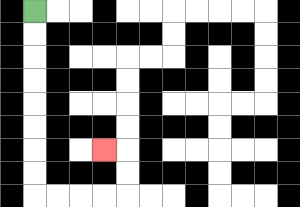{'start': '[1, 0]', 'end': '[4, 6]', 'path_directions': 'D,D,D,D,D,D,D,D,R,R,R,R,U,U,L', 'path_coordinates': '[[1, 0], [1, 1], [1, 2], [1, 3], [1, 4], [1, 5], [1, 6], [1, 7], [1, 8], [2, 8], [3, 8], [4, 8], [5, 8], [5, 7], [5, 6], [4, 6]]'}